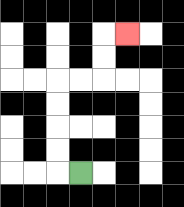{'start': '[3, 7]', 'end': '[5, 1]', 'path_directions': 'L,U,U,U,U,R,R,U,U,R', 'path_coordinates': '[[3, 7], [2, 7], [2, 6], [2, 5], [2, 4], [2, 3], [3, 3], [4, 3], [4, 2], [4, 1], [5, 1]]'}